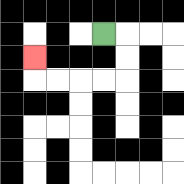{'start': '[4, 1]', 'end': '[1, 2]', 'path_directions': 'R,D,D,L,L,L,L,U', 'path_coordinates': '[[4, 1], [5, 1], [5, 2], [5, 3], [4, 3], [3, 3], [2, 3], [1, 3], [1, 2]]'}